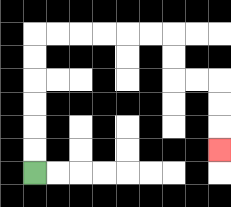{'start': '[1, 7]', 'end': '[9, 6]', 'path_directions': 'U,U,U,U,U,U,R,R,R,R,R,R,D,D,R,R,D,D,D', 'path_coordinates': '[[1, 7], [1, 6], [1, 5], [1, 4], [1, 3], [1, 2], [1, 1], [2, 1], [3, 1], [4, 1], [5, 1], [6, 1], [7, 1], [7, 2], [7, 3], [8, 3], [9, 3], [9, 4], [9, 5], [9, 6]]'}